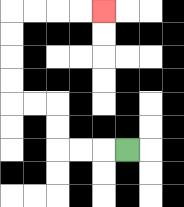{'start': '[5, 6]', 'end': '[4, 0]', 'path_directions': 'L,L,L,U,U,L,L,U,U,U,U,R,R,R,R', 'path_coordinates': '[[5, 6], [4, 6], [3, 6], [2, 6], [2, 5], [2, 4], [1, 4], [0, 4], [0, 3], [0, 2], [0, 1], [0, 0], [1, 0], [2, 0], [3, 0], [4, 0]]'}